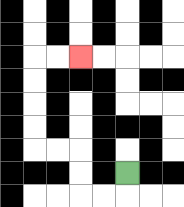{'start': '[5, 7]', 'end': '[3, 2]', 'path_directions': 'D,L,L,U,U,L,L,U,U,U,U,R,R', 'path_coordinates': '[[5, 7], [5, 8], [4, 8], [3, 8], [3, 7], [3, 6], [2, 6], [1, 6], [1, 5], [1, 4], [1, 3], [1, 2], [2, 2], [3, 2]]'}